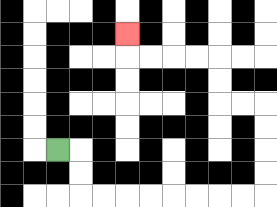{'start': '[2, 6]', 'end': '[5, 1]', 'path_directions': 'R,D,D,R,R,R,R,R,R,R,R,U,U,U,U,L,L,U,U,L,L,L,L,U', 'path_coordinates': '[[2, 6], [3, 6], [3, 7], [3, 8], [4, 8], [5, 8], [6, 8], [7, 8], [8, 8], [9, 8], [10, 8], [11, 8], [11, 7], [11, 6], [11, 5], [11, 4], [10, 4], [9, 4], [9, 3], [9, 2], [8, 2], [7, 2], [6, 2], [5, 2], [5, 1]]'}